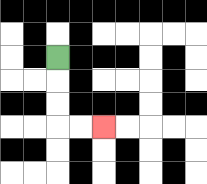{'start': '[2, 2]', 'end': '[4, 5]', 'path_directions': 'D,D,D,R,R', 'path_coordinates': '[[2, 2], [2, 3], [2, 4], [2, 5], [3, 5], [4, 5]]'}